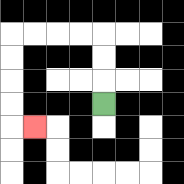{'start': '[4, 4]', 'end': '[1, 5]', 'path_directions': 'U,U,U,L,L,L,L,D,D,D,D,R', 'path_coordinates': '[[4, 4], [4, 3], [4, 2], [4, 1], [3, 1], [2, 1], [1, 1], [0, 1], [0, 2], [0, 3], [0, 4], [0, 5], [1, 5]]'}